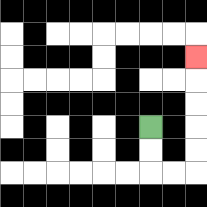{'start': '[6, 5]', 'end': '[8, 2]', 'path_directions': 'D,D,R,R,U,U,U,U,U', 'path_coordinates': '[[6, 5], [6, 6], [6, 7], [7, 7], [8, 7], [8, 6], [8, 5], [8, 4], [8, 3], [8, 2]]'}